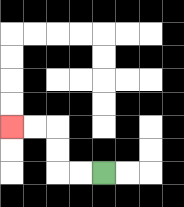{'start': '[4, 7]', 'end': '[0, 5]', 'path_directions': 'L,L,U,U,L,L', 'path_coordinates': '[[4, 7], [3, 7], [2, 7], [2, 6], [2, 5], [1, 5], [0, 5]]'}